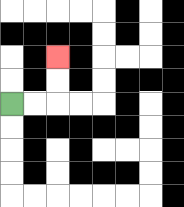{'start': '[0, 4]', 'end': '[2, 2]', 'path_directions': 'R,R,U,U', 'path_coordinates': '[[0, 4], [1, 4], [2, 4], [2, 3], [2, 2]]'}